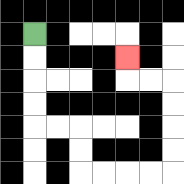{'start': '[1, 1]', 'end': '[5, 2]', 'path_directions': 'D,D,D,D,R,R,D,D,R,R,R,R,U,U,U,U,L,L,U', 'path_coordinates': '[[1, 1], [1, 2], [1, 3], [1, 4], [1, 5], [2, 5], [3, 5], [3, 6], [3, 7], [4, 7], [5, 7], [6, 7], [7, 7], [7, 6], [7, 5], [7, 4], [7, 3], [6, 3], [5, 3], [5, 2]]'}